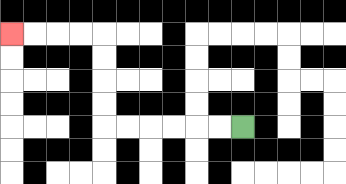{'start': '[10, 5]', 'end': '[0, 1]', 'path_directions': 'L,L,L,L,L,L,U,U,U,U,L,L,L,L', 'path_coordinates': '[[10, 5], [9, 5], [8, 5], [7, 5], [6, 5], [5, 5], [4, 5], [4, 4], [4, 3], [4, 2], [4, 1], [3, 1], [2, 1], [1, 1], [0, 1]]'}